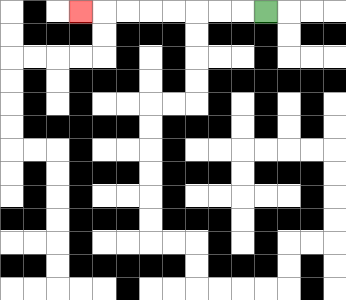{'start': '[11, 0]', 'end': '[3, 0]', 'path_directions': 'L,L,L,L,L,L,L,L', 'path_coordinates': '[[11, 0], [10, 0], [9, 0], [8, 0], [7, 0], [6, 0], [5, 0], [4, 0], [3, 0]]'}